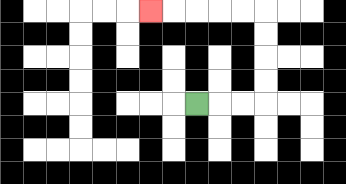{'start': '[8, 4]', 'end': '[6, 0]', 'path_directions': 'R,R,R,U,U,U,U,L,L,L,L,L', 'path_coordinates': '[[8, 4], [9, 4], [10, 4], [11, 4], [11, 3], [11, 2], [11, 1], [11, 0], [10, 0], [9, 0], [8, 0], [7, 0], [6, 0]]'}